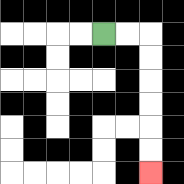{'start': '[4, 1]', 'end': '[6, 7]', 'path_directions': 'R,R,D,D,D,D,D,D', 'path_coordinates': '[[4, 1], [5, 1], [6, 1], [6, 2], [6, 3], [6, 4], [6, 5], [6, 6], [6, 7]]'}